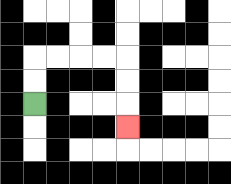{'start': '[1, 4]', 'end': '[5, 5]', 'path_directions': 'U,U,R,R,R,R,D,D,D', 'path_coordinates': '[[1, 4], [1, 3], [1, 2], [2, 2], [3, 2], [4, 2], [5, 2], [5, 3], [5, 4], [5, 5]]'}